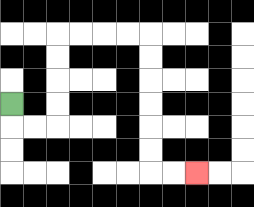{'start': '[0, 4]', 'end': '[8, 7]', 'path_directions': 'D,R,R,U,U,U,U,R,R,R,R,D,D,D,D,D,D,R,R', 'path_coordinates': '[[0, 4], [0, 5], [1, 5], [2, 5], [2, 4], [2, 3], [2, 2], [2, 1], [3, 1], [4, 1], [5, 1], [6, 1], [6, 2], [6, 3], [6, 4], [6, 5], [6, 6], [6, 7], [7, 7], [8, 7]]'}